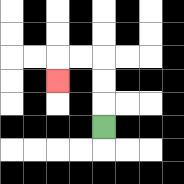{'start': '[4, 5]', 'end': '[2, 3]', 'path_directions': 'U,U,U,L,L,D', 'path_coordinates': '[[4, 5], [4, 4], [4, 3], [4, 2], [3, 2], [2, 2], [2, 3]]'}